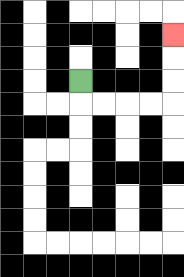{'start': '[3, 3]', 'end': '[7, 1]', 'path_directions': 'D,R,R,R,R,U,U,U', 'path_coordinates': '[[3, 3], [3, 4], [4, 4], [5, 4], [6, 4], [7, 4], [7, 3], [7, 2], [7, 1]]'}